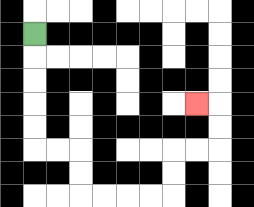{'start': '[1, 1]', 'end': '[8, 4]', 'path_directions': 'D,D,D,D,D,R,R,D,D,R,R,R,R,U,U,R,R,U,U,L', 'path_coordinates': '[[1, 1], [1, 2], [1, 3], [1, 4], [1, 5], [1, 6], [2, 6], [3, 6], [3, 7], [3, 8], [4, 8], [5, 8], [6, 8], [7, 8], [7, 7], [7, 6], [8, 6], [9, 6], [9, 5], [9, 4], [8, 4]]'}